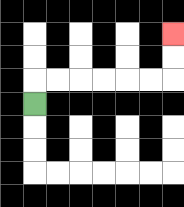{'start': '[1, 4]', 'end': '[7, 1]', 'path_directions': 'U,R,R,R,R,R,R,U,U', 'path_coordinates': '[[1, 4], [1, 3], [2, 3], [3, 3], [4, 3], [5, 3], [6, 3], [7, 3], [7, 2], [7, 1]]'}